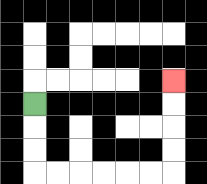{'start': '[1, 4]', 'end': '[7, 3]', 'path_directions': 'D,D,D,R,R,R,R,R,R,U,U,U,U', 'path_coordinates': '[[1, 4], [1, 5], [1, 6], [1, 7], [2, 7], [3, 7], [4, 7], [5, 7], [6, 7], [7, 7], [7, 6], [7, 5], [7, 4], [7, 3]]'}